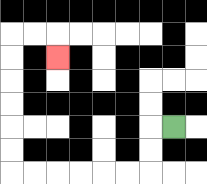{'start': '[7, 5]', 'end': '[2, 2]', 'path_directions': 'L,D,D,L,L,L,L,L,L,U,U,U,U,U,U,R,R,D', 'path_coordinates': '[[7, 5], [6, 5], [6, 6], [6, 7], [5, 7], [4, 7], [3, 7], [2, 7], [1, 7], [0, 7], [0, 6], [0, 5], [0, 4], [0, 3], [0, 2], [0, 1], [1, 1], [2, 1], [2, 2]]'}